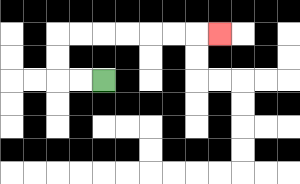{'start': '[4, 3]', 'end': '[9, 1]', 'path_directions': 'L,L,U,U,R,R,R,R,R,R,R', 'path_coordinates': '[[4, 3], [3, 3], [2, 3], [2, 2], [2, 1], [3, 1], [4, 1], [5, 1], [6, 1], [7, 1], [8, 1], [9, 1]]'}